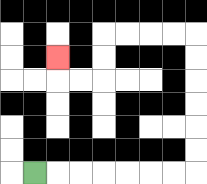{'start': '[1, 7]', 'end': '[2, 2]', 'path_directions': 'R,R,R,R,R,R,R,U,U,U,U,U,U,L,L,L,L,D,D,L,L,U', 'path_coordinates': '[[1, 7], [2, 7], [3, 7], [4, 7], [5, 7], [6, 7], [7, 7], [8, 7], [8, 6], [8, 5], [8, 4], [8, 3], [8, 2], [8, 1], [7, 1], [6, 1], [5, 1], [4, 1], [4, 2], [4, 3], [3, 3], [2, 3], [2, 2]]'}